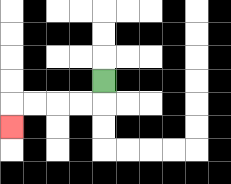{'start': '[4, 3]', 'end': '[0, 5]', 'path_directions': 'D,L,L,L,L,D', 'path_coordinates': '[[4, 3], [4, 4], [3, 4], [2, 4], [1, 4], [0, 4], [0, 5]]'}